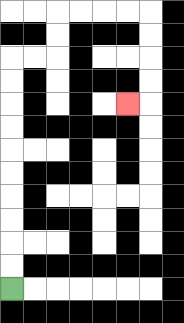{'start': '[0, 12]', 'end': '[5, 4]', 'path_directions': 'U,U,U,U,U,U,U,U,U,U,R,R,U,U,R,R,R,R,D,D,D,D,L', 'path_coordinates': '[[0, 12], [0, 11], [0, 10], [0, 9], [0, 8], [0, 7], [0, 6], [0, 5], [0, 4], [0, 3], [0, 2], [1, 2], [2, 2], [2, 1], [2, 0], [3, 0], [4, 0], [5, 0], [6, 0], [6, 1], [6, 2], [6, 3], [6, 4], [5, 4]]'}